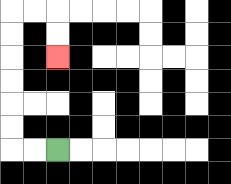{'start': '[2, 6]', 'end': '[2, 2]', 'path_directions': 'L,L,U,U,U,U,U,U,R,R,D,D', 'path_coordinates': '[[2, 6], [1, 6], [0, 6], [0, 5], [0, 4], [0, 3], [0, 2], [0, 1], [0, 0], [1, 0], [2, 0], [2, 1], [2, 2]]'}